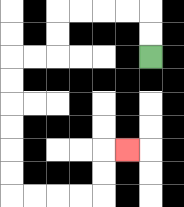{'start': '[6, 2]', 'end': '[5, 6]', 'path_directions': 'U,U,L,L,L,L,D,D,L,L,D,D,D,D,D,D,R,R,R,R,U,U,R', 'path_coordinates': '[[6, 2], [6, 1], [6, 0], [5, 0], [4, 0], [3, 0], [2, 0], [2, 1], [2, 2], [1, 2], [0, 2], [0, 3], [0, 4], [0, 5], [0, 6], [0, 7], [0, 8], [1, 8], [2, 8], [3, 8], [4, 8], [4, 7], [4, 6], [5, 6]]'}